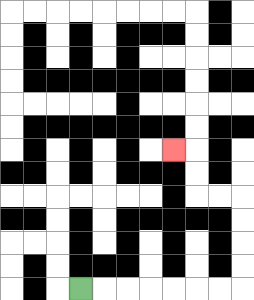{'start': '[3, 12]', 'end': '[7, 6]', 'path_directions': 'R,R,R,R,R,R,R,U,U,U,U,L,L,U,U,L', 'path_coordinates': '[[3, 12], [4, 12], [5, 12], [6, 12], [7, 12], [8, 12], [9, 12], [10, 12], [10, 11], [10, 10], [10, 9], [10, 8], [9, 8], [8, 8], [8, 7], [8, 6], [7, 6]]'}